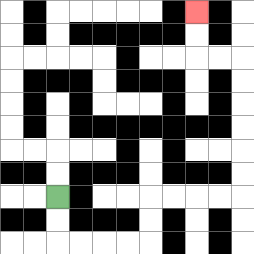{'start': '[2, 8]', 'end': '[8, 0]', 'path_directions': 'D,D,R,R,R,R,U,U,R,R,R,R,U,U,U,U,U,U,L,L,U,U', 'path_coordinates': '[[2, 8], [2, 9], [2, 10], [3, 10], [4, 10], [5, 10], [6, 10], [6, 9], [6, 8], [7, 8], [8, 8], [9, 8], [10, 8], [10, 7], [10, 6], [10, 5], [10, 4], [10, 3], [10, 2], [9, 2], [8, 2], [8, 1], [8, 0]]'}